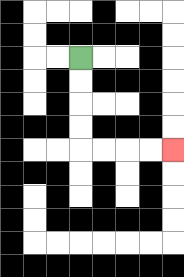{'start': '[3, 2]', 'end': '[7, 6]', 'path_directions': 'D,D,D,D,R,R,R,R', 'path_coordinates': '[[3, 2], [3, 3], [3, 4], [3, 5], [3, 6], [4, 6], [5, 6], [6, 6], [7, 6]]'}